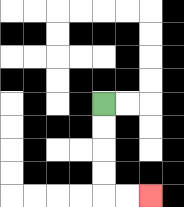{'start': '[4, 4]', 'end': '[6, 8]', 'path_directions': 'D,D,D,D,R,R', 'path_coordinates': '[[4, 4], [4, 5], [4, 6], [4, 7], [4, 8], [5, 8], [6, 8]]'}